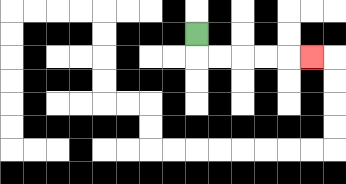{'start': '[8, 1]', 'end': '[13, 2]', 'path_directions': 'D,R,R,R,R,R', 'path_coordinates': '[[8, 1], [8, 2], [9, 2], [10, 2], [11, 2], [12, 2], [13, 2]]'}